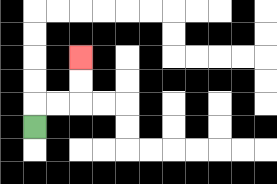{'start': '[1, 5]', 'end': '[3, 2]', 'path_directions': 'U,R,R,U,U', 'path_coordinates': '[[1, 5], [1, 4], [2, 4], [3, 4], [3, 3], [3, 2]]'}